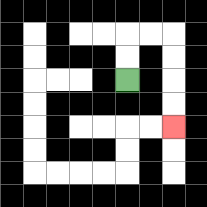{'start': '[5, 3]', 'end': '[7, 5]', 'path_directions': 'U,U,R,R,D,D,D,D', 'path_coordinates': '[[5, 3], [5, 2], [5, 1], [6, 1], [7, 1], [7, 2], [7, 3], [7, 4], [7, 5]]'}